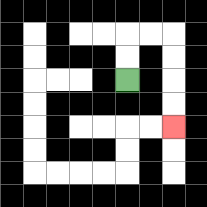{'start': '[5, 3]', 'end': '[7, 5]', 'path_directions': 'U,U,R,R,D,D,D,D', 'path_coordinates': '[[5, 3], [5, 2], [5, 1], [6, 1], [7, 1], [7, 2], [7, 3], [7, 4], [7, 5]]'}